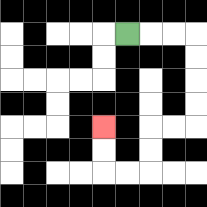{'start': '[5, 1]', 'end': '[4, 5]', 'path_directions': 'R,R,R,D,D,D,D,L,L,D,D,L,L,U,U', 'path_coordinates': '[[5, 1], [6, 1], [7, 1], [8, 1], [8, 2], [8, 3], [8, 4], [8, 5], [7, 5], [6, 5], [6, 6], [6, 7], [5, 7], [4, 7], [4, 6], [4, 5]]'}